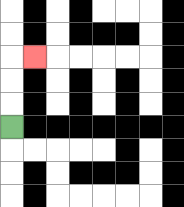{'start': '[0, 5]', 'end': '[1, 2]', 'path_directions': 'U,U,U,R', 'path_coordinates': '[[0, 5], [0, 4], [0, 3], [0, 2], [1, 2]]'}